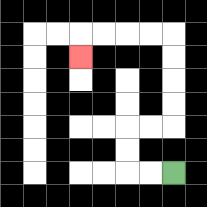{'start': '[7, 7]', 'end': '[3, 2]', 'path_directions': 'L,L,U,U,R,R,U,U,U,U,L,L,L,L,D', 'path_coordinates': '[[7, 7], [6, 7], [5, 7], [5, 6], [5, 5], [6, 5], [7, 5], [7, 4], [7, 3], [7, 2], [7, 1], [6, 1], [5, 1], [4, 1], [3, 1], [3, 2]]'}